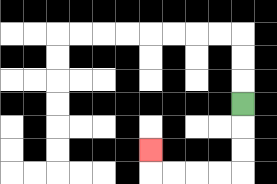{'start': '[10, 4]', 'end': '[6, 6]', 'path_directions': 'D,D,D,L,L,L,L,U', 'path_coordinates': '[[10, 4], [10, 5], [10, 6], [10, 7], [9, 7], [8, 7], [7, 7], [6, 7], [6, 6]]'}